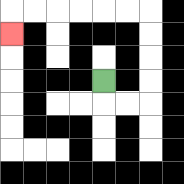{'start': '[4, 3]', 'end': '[0, 1]', 'path_directions': 'D,R,R,U,U,U,U,L,L,L,L,L,L,D', 'path_coordinates': '[[4, 3], [4, 4], [5, 4], [6, 4], [6, 3], [6, 2], [6, 1], [6, 0], [5, 0], [4, 0], [3, 0], [2, 0], [1, 0], [0, 0], [0, 1]]'}